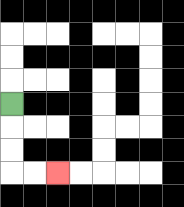{'start': '[0, 4]', 'end': '[2, 7]', 'path_directions': 'D,D,D,R,R', 'path_coordinates': '[[0, 4], [0, 5], [0, 6], [0, 7], [1, 7], [2, 7]]'}